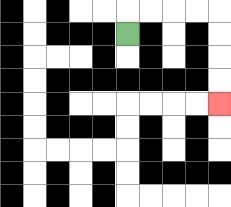{'start': '[5, 1]', 'end': '[9, 4]', 'path_directions': 'U,R,R,R,R,D,D,D,D', 'path_coordinates': '[[5, 1], [5, 0], [6, 0], [7, 0], [8, 0], [9, 0], [9, 1], [9, 2], [9, 3], [9, 4]]'}